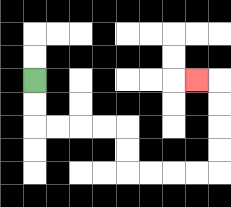{'start': '[1, 3]', 'end': '[8, 3]', 'path_directions': 'D,D,R,R,R,R,D,D,R,R,R,R,U,U,U,U,L', 'path_coordinates': '[[1, 3], [1, 4], [1, 5], [2, 5], [3, 5], [4, 5], [5, 5], [5, 6], [5, 7], [6, 7], [7, 7], [8, 7], [9, 7], [9, 6], [9, 5], [9, 4], [9, 3], [8, 3]]'}